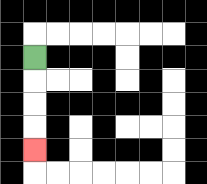{'start': '[1, 2]', 'end': '[1, 6]', 'path_directions': 'D,D,D,D', 'path_coordinates': '[[1, 2], [1, 3], [1, 4], [1, 5], [1, 6]]'}